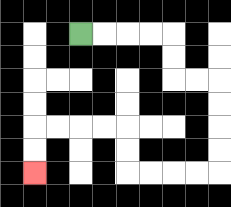{'start': '[3, 1]', 'end': '[1, 7]', 'path_directions': 'R,R,R,R,D,D,R,R,D,D,D,D,L,L,L,L,U,U,L,L,L,L,D,D', 'path_coordinates': '[[3, 1], [4, 1], [5, 1], [6, 1], [7, 1], [7, 2], [7, 3], [8, 3], [9, 3], [9, 4], [9, 5], [9, 6], [9, 7], [8, 7], [7, 7], [6, 7], [5, 7], [5, 6], [5, 5], [4, 5], [3, 5], [2, 5], [1, 5], [1, 6], [1, 7]]'}